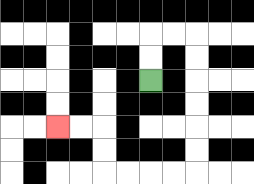{'start': '[6, 3]', 'end': '[2, 5]', 'path_directions': 'U,U,R,R,D,D,D,D,D,D,L,L,L,L,U,U,L,L', 'path_coordinates': '[[6, 3], [6, 2], [6, 1], [7, 1], [8, 1], [8, 2], [8, 3], [8, 4], [8, 5], [8, 6], [8, 7], [7, 7], [6, 7], [5, 7], [4, 7], [4, 6], [4, 5], [3, 5], [2, 5]]'}